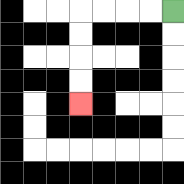{'start': '[7, 0]', 'end': '[3, 4]', 'path_directions': 'L,L,L,L,D,D,D,D', 'path_coordinates': '[[7, 0], [6, 0], [5, 0], [4, 0], [3, 0], [3, 1], [3, 2], [3, 3], [3, 4]]'}